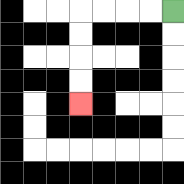{'start': '[7, 0]', 'end': '[3, 4]', 'path_directions': 'L,L,L,L,D,D,D,D', 'path_coordinates': '[[7, 0], [6, 0], [5, 0], [4, 0], [3, 0], [3, 1], [3, 2], [3, 3], [3, 4]]'}